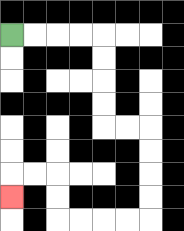{'start': '[0, 1]', 'end': '[0, 8]', 'path_directions': 'R,R,R,R,D,D,D,D,R,R,D,D,D,D,L,L,L,L,U,U,L,L,D', 'path_coordinates': '[[0, 1], [1, 1], [2, 1], [3, 1], [4, 1], [4, 2], [4, 3], [4, 4], [4, 5], [5, 5], [6, 5], [6, 6], [6, 7], [6, 8], [6, 9], [5, 9], [4, 9], [3, 9], [2, 9], [2, 8], [2, 7], [1, 7], [0, 7], [0, 8]]'}